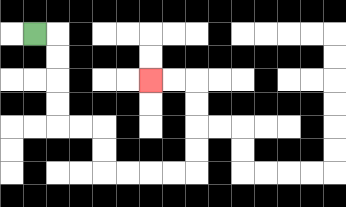{'start': '[1, 1]', 'end': '[6, 3]', 'path_directions': 'R,D,D,D,D,R,R,D,D,R,R,R,R,U,U,U,U,L,L', 'path_coordinates': '[[1, 1], [2, 1], [2, 2], [2, 3], [2, 4], [2, 5], [3, 5], [4, 5], [4, 6], [4, 7], [5, 7], [6, 7], [7, 7], [8, 7], [8, 6], [8, 5], [8, 4], [8, 3], [7, 3], [6, 3]]'}